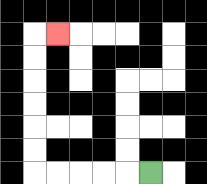{'start': '[6, 7]', 'end': '[2, 1]', 'path_directions': 'L,L,L,L,L,U,U,U,U,U,U,R', 'path_coordinates': '[[6, 7], [5, 7], [4, 7], [3, 7], [2, 7], [1, 7], [1, 6], [1, 5], [1, 4], [1, 3], [1, 2], [1, 1], [2, 1]]'}